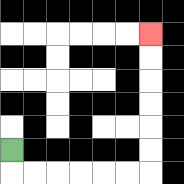{'start': '[0, 6]', 'end': '[6, 1]', 'path_directions': 'D,R,R,R,R,R,R,U,U,U,U,U,U', 'path_coordinates': '[[0, 6], [0, 7], [1, 7], [2, 7], [3, 7], [4, 7], [5, 7], [6, 7], [6, 6], [6, 5], [6, 4], [6, 3], [6, 2], [6, 1]]'}